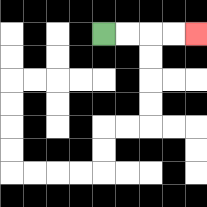{'start': '[4, 1]', 'end': '[8, 1]', 'path_directions': 'R,R,R,R', 'path_coordinates': '[[4, 1], [5, 1], [6, 1], [7, 1], [8, 1]]'}